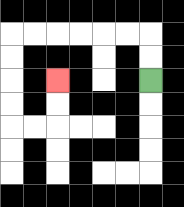{'start': '[6, 3]', 'end': '[2, 3]', 'path_directions': 'U,U,L,L,L,L,L,L,D,D,D,D,R,R,U,U', 'path_coordinates': '[[6, 3], [6, 2], [6, 1], [5, 1], [4, 1], [3, 1], [2, 1], [1, 1], [0, 1], [0, 2], [0, 3], [0, 4], [0, 5], [1, 5], [2, 5], [2, 4], [2, 3]]'}